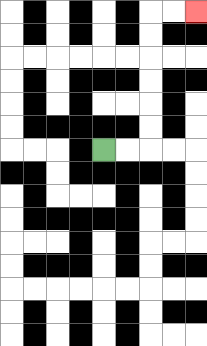{'start': '[4, 6]', 'end': '[8, 0]', 'path_directions': 'R,R,U,U,U,U,U,U,R,R', 'path_coordinates': '[[4, 6], [5, 6], [6, 6], [6, 5], [6, 4], [6, 3], [6, 2], [6, 1], [6, 0], [7, 0], [8, 0]]'}